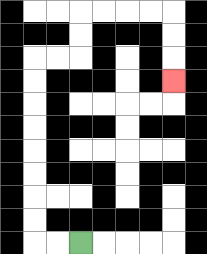{'start': '[3, 10]', 'end': '[7, 3]', 'path_directions': 'L,L,U,U,U,U,U,U,U,U,R,R,U,U,R,R,R,R,D,D,D', 'path_coordinates': '[[3, 10], [2, 10], [1, 10], [1, 9], [1, 8], [1, 7], [1, 6], [1, 5], [1, 4], [1, 3], [1, 2], [2, 2], [3, 2], [3, 1], [3, 0], [4, 0], [5, 0], [6, 0], [7, 0], [7, 1], [7, 2], [7, 3]]'}